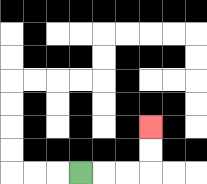{'start': '[3, 7]', 'end': '[6, 5]', 'path_directions': 'R,R,R,U,U', 'path_coordinates': '[[3, 7], [4, 7], [5, 7], [6, 7], [6, 6], [6, 5]]'}